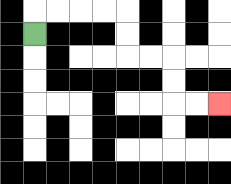{'start': '[1, 1]', 'end': '[9, 4]', 'path_directions': 'U,R,R,R,R,D,D,R,R,D,D,R,R', 'path_coordinates': '[[1, 1], [1, 0], [2, 0], [3, 0], [4, 0], [5, 0], [5, 1], [5, 2], [6, 2], [7, 2], [7, 3], [7, 4], [8, 4], [9, 4]]'}